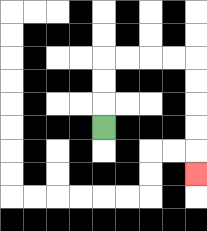{'start': '[4, 5]', 'end': '[8, 7]', 'path_directions': 'U,U,U,R,R,R,R,D,D,D,D,D', 'path_coordinates': '[[4, 5], [4, 4], [4, 3], [4, 2], [5, 2], [6, 2], [7, 2], [8, 2], [8, 3], [8, 4], [8, 5], [8, 6], [8, 7]]'}